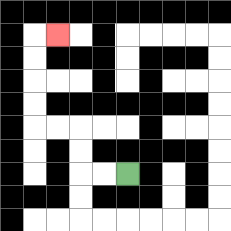{'start': '[5, 7]', 'end': '[2, 1]', 'path_directions': 'L,L,U,U,L,L,U,U,U,U,R', 'path_coordinates': '[[5, 7], [4, 7], [3, 7], [3, 6], [3, 5], [2, 5], [1, 5], [1, 4], [1, 3], [1, 2], [1, 1], [2, 1]]'}